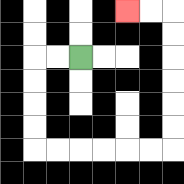{'start': '[3, 2]', 'end': '[5, 0]', 'path_directions': 'L,L,D,D,D,D,R,R,R,R,R,R,U,U,U,U,U,U,L,L', 'path_coordinates': '[[3, 2], [2, 2], [1, 2], [1, 3], [1, 4], [1, 5], [1, 6], [2, 6], [3, 6], [4, 6], [5, 6], [6, 6], [7, 6], [7, 5], [7, 4], [7, 3], [7, 2], [7, 1], [7, 0], [6, 0], [5, 0]]'}